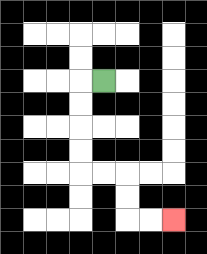{'start': '[4, 3]', 'end': '[7, 9]', 'path_directions': 'L,D,D,D,D,R,R,D,D,R,R', 'path_coordinates': '[[4, 3], [3, 3], [3, 4], [3, 5], [3, 6], [3, 7], [4, 7], [5, 7], [5, 8], [5, 9], [6, 9], [7, 9]]'}